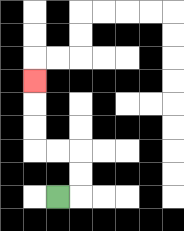{'start': '[2, 8]', 'end': '[1, 3]', 'path_directions': 'R,U,U,L,L,U,U,U', 'path_coordinates': '[[2, 8], [3, 8], [3, 7], [3, 6], [2, 6], [1, 6], [1, 5], [1, 4], [1, 3]]'}